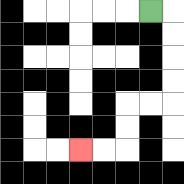{'start': '[6, 0]', 'end': '[3, 6]', 'path_directions': 'R,D,D,D,D,L,L,D,D,L,L', 'path_coordinates': '[[6, 0], [7, 0], [7, 1], [7, 2], [7, 3], [7, 4], [6, 4], [5, 4], [5, 5], [5, 6], [4, 6], [3, 6]]'}